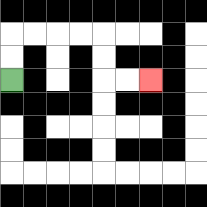{'start': '[0, 3]', 'end': '[6, 3]', 'path_directions': 'U,U,R,R,R,R,D,D,R,R', 'path_coordinates': '[[0, 3], [0, 2], [0, 1], [1, 1], [2, 1], [3, 1], [4, 1], [4, 2], [4, 3], [5, 3], [6, 3]]'}